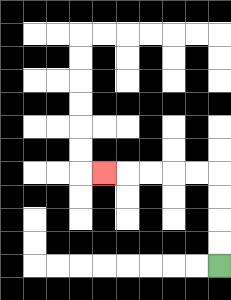{'start': '[9, 11]', 'end': '[4, 7]', 'path_directions': 'U,U,U,U,L,L,L,L,L', 'path_coordinates': '[[9, 11], [9, 10], [9, 9], [9, 8], [9, 7], [8, 7], [7, 7], [6, 7], [5, 7], [4, 7]]'}